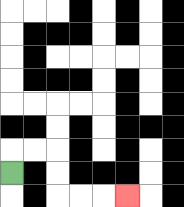{'start': '[0, 7]', 'end': '[5, 8]', 'path_directions': 'U,R,R,D,D,R,R,R', 'path_coordinates': '[[0, 7], [0, 6], [1, 6], [2, 6], [2, 7], [2, 8], [3, 8], [4, 8], [5, 8]]'}